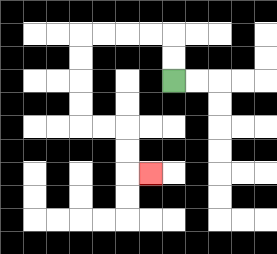{'start': '[7, 3]', 'end': '[6, 7]', 'path_directions': 'U,U,L,L,L,L,D,D,D,D,R,R,D,D,R', 'path_coordinates': '[[7, 3], [7, 2], [7, 1], [6, 1], [5, 1], [4, 1], [3, 1], [3, 2], [3, 3], [3, 4], [3, 5], [4, 5], [5, 5], [5, 6], [5, 7], [6, 7]]'}